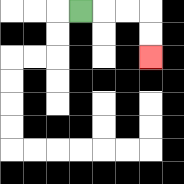{'start': '[3, 0]', 'end': '[6, 2]', 'path_directions': 'R,R,R,D,D', 'path_coordinates': '[[3, 0], [4, 0], [5, 0], [6, 0], [6, 1], [6, 2]]'}